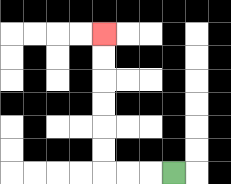{'start': '[7, 7]', 'end': '[4, 1]', 'path_directions': 'L,L,L,U,U,U,U,U,U', 'path_coordinates': '[[7, 7], [6, 7], [5, 7], [4, 7], [4, 6], [4, 5], [4, 4], [4, 3], [4, 2], [4, 1]]'}